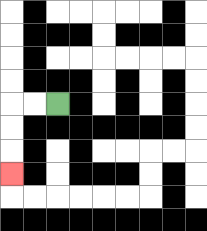{'start': '[2, 4]', 'end': '[0, 7]', 'path_directions': 'L,L,D,D,D', 'path_coordinates': '[[2, 4], [1, 4], [0, 4], [0, 5], [0, 6], [0, 7]]'}